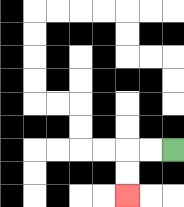{'start': '[7, 6]', 'end': '[5, 8]', 'path_directions': 'L,L,D,D', 'path_coordinates': '[[7, 6], [6, 6], [5, 6], [5, 7], [5, 8]]'}